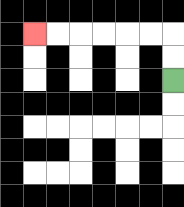{'start': '[7, 3]', 'end': '[1, 1]', 'path_directions': 'U,U,L,L,L,L,L,L', 'path_coordinates': '[[7, 3], [7, 2], [7, 1], [6, 1], [5, 1], [4, 1], [3, 1], [2, 1], [1, 1]]'}